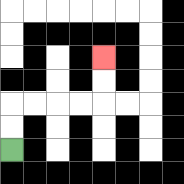{'start': '[0, 6]', 'end': '[4, 2]', 'path_directions': 'U,U,R,R,R,R,U,U', 'path_coordinates': '[[0, 6], [0, 5], [0, 4], [1, 4], [2, 4], [3, 4], [4, 4], [4, 3], [4, 2]]'}